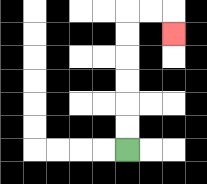{'start': '[5, 6]', 'end': '[7, 1]', 'path_directions': 'U,U,U,U,U,U,R,R,D', 'path_coordinates': '[[5, 6], [5, 5], [5, 4], [5, 3], [5, 2], [5, 1], [5, 0], [6, 0], [7, 0], [7, 1]]'}